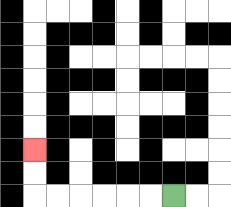{'start': '[7, 8]', 'end': '[1, 6]', 'path_directions': 'L,L,L,L,L,L,U,U', 'path_coordinates': '[[7, 8], [6, 8], [5, 8], [4, 8], [3, 8], [2, 8], [1, 8], [1, 7], [1, 6]]'}